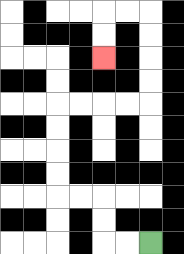{'start': '[6, 10]', 'end': '[4, 2]', 'path_directions': 'L,L,U,U,L,L,U,U,U,U,R,R,R,R,U,U,U,U,L,L,D,D', 'path_coordinates': '[[6, 10], [5, 10], [4, 10], [4, 9], [4, 8], [3, 8], [2, 8], [2, 7], [2, 6], [2, 5], [2, 4], [3, 4], [4, 4], [5, 4], [6, 4], [6, 3], [6, 2], [6, 1], [6, 0], [5, 0], [4, 0], [4, 1], [4, 2]]'}